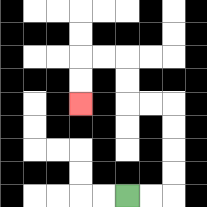{'start': '[5, 8]', 'end': '[3, 4]', 'path_directions': 'R,R,U,U,U,U,L,L,U,U,L,L,D,D', 'path_coordinates': '[[5, 8], [6, 8], [7, 8], [7, 7], [7, 6], [7, 5], [7, 4], [6, 4], [5, 4], [5, 3], [5, 2], [4, 2], [3, 2], [3, 3], [3, 4]]'}